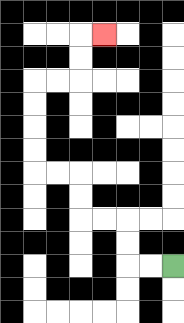{'start': '[7, 11]', 'end': '[4, 1]', 'path_directions': 'L,L,U,U,L,L,U,U,L,L,U,U,U,U,R,R,U,U,R', 'path_coordinates': '[[7, 11], [6, 11], [5, 11], [5, 10], [5, 9], [4, 9], [3, 9], [3, 8], [3, 7], [2, 7], [1, 7], [1, 6], [1, 5], [1, 4], [1, 3], [2, 3], [3, 3], [3, 2], [3, 1], [4, 1]]'}